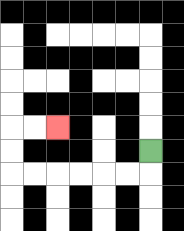{'start': '[6, 6]', 'end': '[2, 5]', 'path_directions': 'D,L,L,L,L,L,L,U,U,R,R', 'path_coordinates': '[[6, 6], [6, 7], [5, 7], [4, 7], [3, 7], [2, 7], [1, 7], [0, 7], [0, 6], [0, 5], [1, 5], [2, 5]]'}